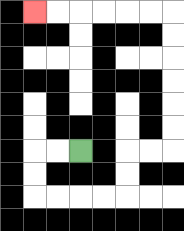{'start': '[3, 6]', 'end': '[1, 0]', 'path_directions': 'L,L,D,D,R,R,R,R,U,U,R,R,U,U,U,U,U,U,L,L,L,L,L,L', 'path_coordinates': '[[3, 6], [2, 6], [1, 6], [1, 7], [1, 8], [2, 8], [3, 8], [4, 8], [5, 8], [5, 7], [5, 6], [6, 6], [7, 6], [7, 5], [7, 4], [7, 3], [7, 2], [7, 1], [7, 0], [6, 0], [5, 0], [4, 0], [3, 0], [2, 0], [1, 0]]'}